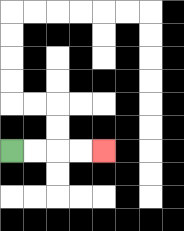{'start': '[0, 6]', 'end': '[4, 6]', 'path_directions': 'R,R,R,R', 'path_coordinates': '[[0, 6], [1, 6], [2, 6], [3, 6], [4, 6]]'}